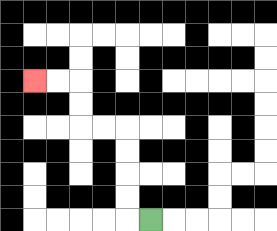{'start': '[6, 9]', 'end': '[1, 3]', 'path_directions': 'L,U,U,U,U,L,L,U,U,L,L', 'path_coordinates': '[[6, 9], [5, 9], [5, 8], [5, 7], [5, 6], [5, 5], [4, 5], [3, 5], [3, 4], [3, 3], [2, 3], [1, 3]]'}